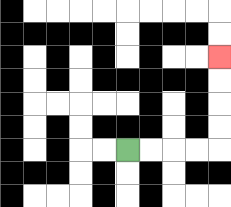{'start': '[5, 6]', 'end': '[9, 2]', 'path_directions': 'R,R,R,R,U,U,U,U', 'path_coordinates': '[[5, 6], [6, 6], [7, 6], [8, 6], [9, 6], [9, 5], [9, 4], [9, 3], [9, 2]]'}